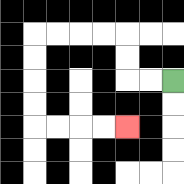{'start': '[7, 3]', 'end': '[5, 5]', 'path_directions': 'L,L,U,U,L,L,L,L,D,D,D,D,R,R,R,R', 'path_coordinates': '[[7, 3], [6, 3], [5, 3], [5, 2], [5, 1], [4, 1], [3, 1], [2, 1], [1, 1], [1, 2], [1, 3], [1, 4], [1, 5], [2, 5], [3, 5], [4, 5], [5, 5]]'}